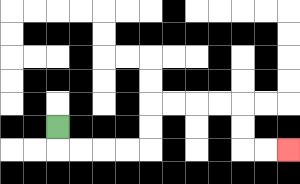{'start': '[2, 5]', 'end': '[12, 6]', 'path_directions': 'D,R,R,R,R,U,U,R,R,R,R,D,D,R,R', 'path_coordinates': '[[2, 5], [2, 6], [3, 6], [4, 6], [5, 6], [6, 6], [6, 5], [6, 4], [7, 4], [8, 4], [9, 4], [10, 4], [10, 5], [10, 6], [11, 6], [12, 6]]'}